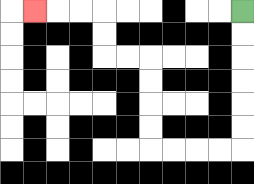{'start': '[10, 0]', 'end': '[1, 0]', 'path_directions': 'D,D,D,D,D,D,L,L,L,L,U,U,U,U,L,L,U,U,L,L,L', 'path_coordinates': '[[10, 0], [10, 1], [10, 2], [10, 3], [10, 4], [10, 5], [10, 6], [9, 6], [8, 6], [7, 6], [6, 6], [6, 5], [6, 4], [6, 3], [6, 2], [5, 2], [4, 2], [4, 1], [4, 0], [3, 0], [2, 0], [1, 0]]'}